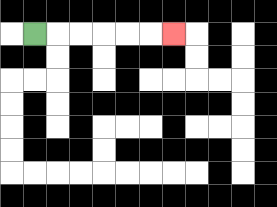{'start': '[1, 1]', 'end': '[7, 1]', 'path_directions': 'R,R,R,R,R,R', 'path_coordinates': '[[1, 1], [2, 1], [3, 1], [4, 1], [5, 1], [6, 1], [7, 1]]'}